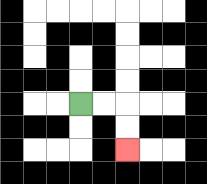{'start': '[3, 4]', 'end': '[5, 6]', 'path_directions': 'R,R,D,D', 'path_coordinates': '[[3, 4], [4, 4], [5, 4], [5, 5], [5, 6]]'}